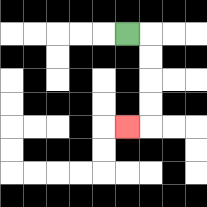{'start': '[5, 1]', 'end': '[5, 5]', 'path_directions': 'R,D,D,D,D,L', 'path_coordinates': '[[5, 1], [6, 1], [6, 2], [6, 3], [6, 4], [6, 5], [5, 5]]'}